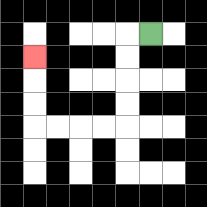{'start': '[6, 1]', 'end': '[1, 2]', 'path_directions': 'L,D,D,D,D,L,L,L,L,U,U,U', 'path_coordinates': '[[6, 1], [5, 1], [5, 2], [5, 3], [5, 4], [5, 5], [4, 5], [3, 5], [2, 5], [1, 5], [1, 4], [1, 3], [1, 2]]'}